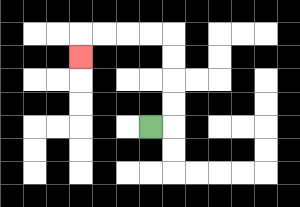{'start': '[6, 5]', 'end': '[3, 2]', 'path_directions': 'R,U,U,U,U,L,L,L,L,D', 'path_coordinates': '[[6, 5], [7, 5], [7, 4], [7, 3], [7, 2], [7, 1], [6, 1], [5, 1], [4, 1], [3, 1], [3, 2]]'}